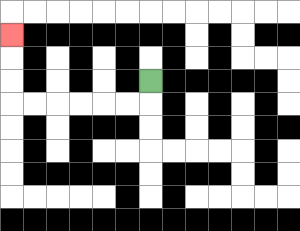{'start': '[6, 3]', 'end': '[0, 1]', 'path_directions': 'D,L,L,L,L,L,L,U,U,U', 'path_coordinates': '[[6, 3], [6, 4], [5, 4], [4, 4], [3, 4], [2, 4], [1, 4], [0, 4], [0, 3], [0, 2], [0, 1]]'}